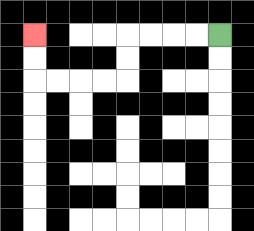{'start': '[9, 1]', 'end': '[1, 1]', 'path_directions': 'L,L,L,L,D,D,L,L,L,L,U,U', 'path_coordinates': '[[9, 1], [8, 1], [7, 1], [6, 1], [5, 1], [5, 2], [5, 3], [4, 3], [3, 3], [2, 3], [1, 3], [1, 2], [1, 1]]'}